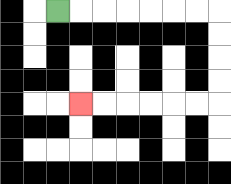{'start': '[2, 0]', 'end': '[3, 4]', 'path_directions': 'R,R,R,R,R,R,R,D,D,D,D,L,L,L,L,L,L', 'path_coordinates': '[[2, 0], [3, 0], [4, 0], [5, 0], [6, 0], [7, 0], [8, 0], [9, 0], [9, 1], [9, 2], [9, 3], [9, 4], [8, 4], [7, 4], [6, 4], [5, 4], [4, 4], [3, 4]]'}